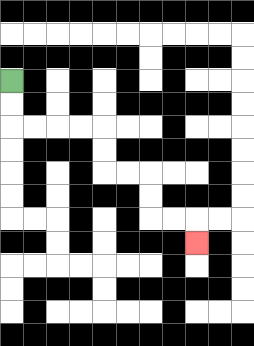{'start': '[0, 3]', 'end': '[8, 10]', 'path_directions': 'D,D,R,R,R,R,D,D,R,R,D,D,R,R,D', 'path_coordinates': '[[0, 3], [0, 4], [0, 5], [1, 5], [2, 5], [3, 5], [4, 5], [4, 6], [4, 7], [5, 7], [6, 7], [6, 8], [6, 9], [7, 9], [8, 9], [8, 10]]'}